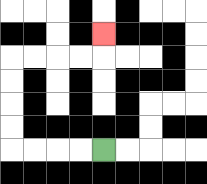{'start': '[4, 6]', 'end': '[4, 1]', 'path_directions': 'L,L,L,L,U,U,U,U,R,R,R,R,U', 'path_coordinates': '[[4, 6], [3, 6], [2, 6], [1, 6], [0, 6], [0, 5], [0, 4], [0, 3], [0, 2], [1, 2], [2, 2], [3, 2], [4, 2], [4, 1]]'}